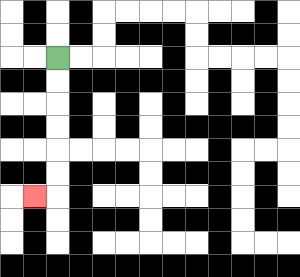{'start': '[2, 2]', 'end': '[1, 8]', 'path_directions': 'D,D,D,D,D,D,L', 'path_coordinates': '[[2, 2], [2, 3], [2, 4], [2, 5], [2, 6], [2, 7], [2, 8], [1, 8]]'}